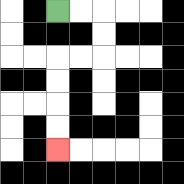{'start': '[2, 0]', 'end': '[2, 6]', 'path_directions': 'R,R,D,D,L,L,D,D,D,D', 'path_coordinates': '[[2, 0], [3, 0], [4, 0], [4, 1], [4, 2], [3, 2], [2, 2], [2, 3], [2, 4], [2, 5], [2, 6]]'}